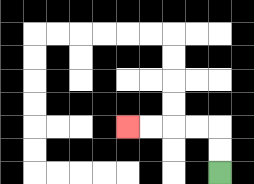{'start': '[9, 7]', 'end': '[5, 5]', 'path_directions': 'U,U,L,L,L,L', 'path_coordinates': '[[9, 7], [9, 6], [9, 5], [8, 5], [7, 5], [6, 5], [5, 5]]'}